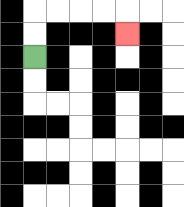{'start': '[1, 2]', 'end': '[5, 1]', 'path_directions': 'U,U,R,R,R,R,D', 'path_coordinates': '[[1, 2], [1, 1], [1, 0], [2, 0], [3, 0], [4, 0], [5, 0], [5, 1]]'}